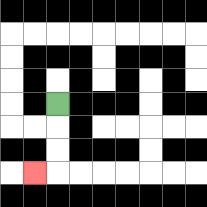{'start': '[2, 4]', 'end': '[1, 7]', 'path_directions': 'D,D,D,L', 'path_coordinates': '[[2, 4], [2, 5], [2, 6], [2, 7], [1, 7]]'}